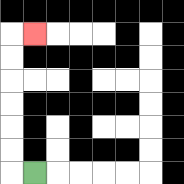{'start': '[1, 7]', 'end': '[1, 1]', 'path_directions': 'L,U,U,U,U,U,U,R', 'path_coordinates': '[[1, 7], [0, 7], [0, 6], [0, 5], [0, 4], [0, 3], [0, 2], [0, 1], [1, 1]]'}